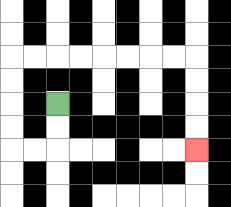{'start': '[2, 4]', 'end': '[8, 6]', 'path_directions': 'D,D,L,L,U,U,U,U,R,R,R,R,R,R,R,R,D,D,D,D', 'path_coordinates': '[[2, 4], [2, 5], [2, 6], [1, 6], [0, 6], [0, 5], [0, 4], [0, 3], [0, 2], [1, 2], [2, 2], [3, 2], [4, 2], [5, 2], [6, 2], [7, 2], [8, 2], [8, 3], [8, 4], [8, 5], [8, 6]]'}